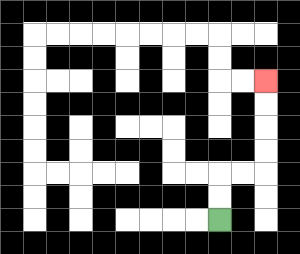{'start': '[9, 9]', 'end': '[11, 3]', 'path_directions': 'U,U,R,R,U,U,U,U', 'path_coordinates': '[[9, 9], [9, 8], [9, 7], [10, 7], [11, 7], [11, 6], [11, 5], [11, 4], [11, 3]]'}